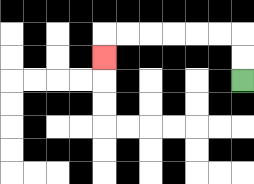{'start': '[10, 3]', 'end': '[4, 2]', 'path_directions': 'U,U,L,L,L,L,L,L,D', 'path_coordinates': '[[10, 3], [10, 2], [10, 1], [9, 1], [8, 1], [7, 1], [6, 1], [5, 1], [4, 1], [4, 2]]'}